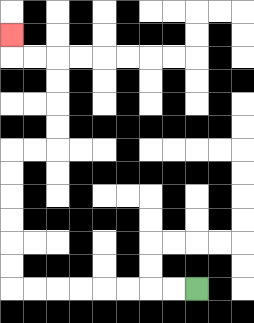{'start': '[8, 12]', 'end': '[0, 1]', 'path_directions': 'L,L,L,L,L,L,L,L,U,U,U,U,U,U,R,R,U,U,U,U,L,L,U', 'path_coordinates': '[[8, 12], [7, 12], [6, 12], [5, 12], [4, 12], [3, 12], [2, 12], [1, 12], [0, 12], [0, 11], [0, 10], [0, 9], [0, 8], [0, 7], [0, 6], [1, 6], [2, 6], [2, 5], [2, 4], [2, 3], [2, 2], [1, 2], [0, 2], [0, 1]]'}